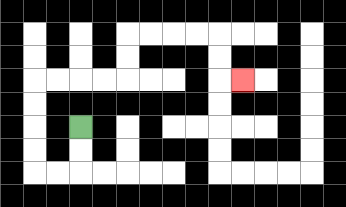{'start': '[3, 5]', 'end': '[10, 3]', 'path_directions': 'D,D,L,L,U,U,U,U,R,R,R,R,U,U,R,R,R,R,D,D,R', 'path_coordinates': '[[3, 5], [3, 6], [3, 7], [2, 7], [1, 7], [1, 6], [1, 5], [1, 4], [1, 3], [2, 3], [3, 3], [4, 3], [5, 3], [5, 2], [5, 1], [6, 1], [7, 1], [8, 1], [9, 1], [9, 2], [9, 3], [10, 3]]'}